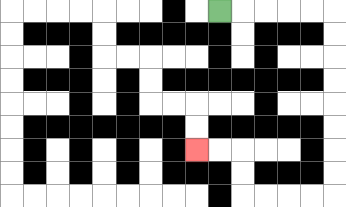{'start': '[9, 0]', 'end': '[8, 6]', 'path_directions': 'R,R,R,R,R,D,D,D,D,D,D,D,D,L,L,L,L,U,U,L,L', 'path_coordinates': '[[9, 0], [10, 0], [11, 0], [12, 0], [13, 0], [14, 0], [14, 1], [14, 2], [14, 3], [14, 4], [14, 5], [14, 6], [14, 7], [14, 8], [13, 8], [12, 8], [11, 8], [10, 8], [10, 7], [10, 6], [9, 6], [8, 6]]'}